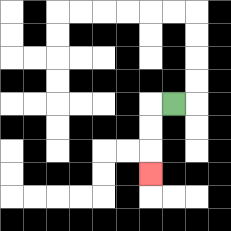{'start': '[7, 4]', 'end': '[6, 7]', 'path_directions': 'L,D,D,D', 'path_coordinates': '[[7, 4], [6, 4], [6, 5], [6, 6], [6, 7]]'}